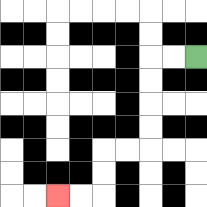{'start': '[8, 2]', 'end': '[2, 8]', 'path_directions': 'L,L,D,D,D,D,L,L,D,D,L,L', 'path_coordinates': '[[8, 2], [7, 2], [6, 2], [6, 3], [6, 4], [6, 5], [6, 6], [5, 6], [4, 6], [4, 7], [4, 8], [3, 8], [2, 8]]'}